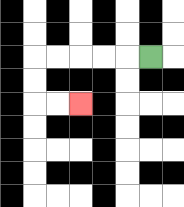{'start': '[6, 2]', 'end': '[3, 4]', 'path_directions': 'L,L,L,L,L,D,D,R,R', 'path_coordinates': '[[6, 2], [5, 2], [4, 2], [3, 2], [2, 2], [1, 2], [1, 3], [1, 4], [2, 4], [3, 4]]'}